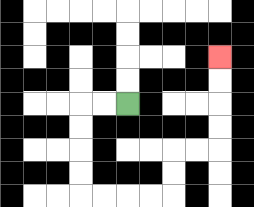{'start': '[5, 4]', 'end': '[9, 2]', 'path_directions': 'L,L,D,D,D,D,R,R,R,R,U,U,R,R,U,U,U,U', 'path_coordinates': '[[5, 4], [4, 4], [3, 4], [3, 5], [3, 6], [3, 7], [3, 8], [4, 8], [5, 8], [6, 8], [7, 8], [7, 7], [7, 6], [8, 6], [9, 6], [9, 5], [9, 4], [9, 3], [9, 2]]'}